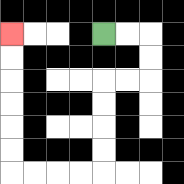{'start': '[4, 1]', 'end': '[0, 1]', 'path_directions': 'R,R,D,D,L,L,D,D,D,D,L,L,L,L,U,U,U,U,U,U', 'path_coordinates': '[[4, 1], [5, 1], [6, 1], [6, 2], [6, 3], [5, 3], [4, 3], [4, 4], [4, 5], [4, 6], [4, 7], [3, 7], [2, 7], [1, 7], [0, 7], [0, 6], [0, 5], [0, 4], [0, 3], [0, 2], [0, 1]]'}